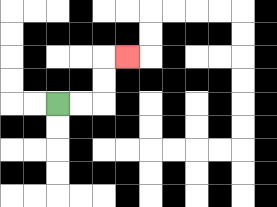{'start': '[2, 4]', 'end': '[5, 2]', 'path_directions': 'R,R,U,U,R', 'path_coordinates': '[[2, 4], [3, 4], [4, 4], [4, 3], [4, 2], [5, 2]]'}